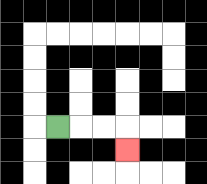{'start': '[2, 5]', 'end': '[5, 6]', 'path_directions': 'R,R,R,D', 'path_coordinates': '[[2, 5], [3, 5], [4, 5], [5, 5], [5, 6]]'}